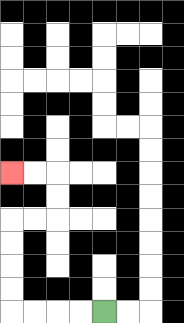{'start': '[4, 13]', 'end': '[0, 7]', 'path_directions': 'L,L,L,L,U,U,U,U,R,R,U,U,L,L', 'path_coordinates': '[[4, 13], [3, 13], [2, 13], [1, 13], [0, 13], [0, 12], [0, 11], [0, 10], [0, 9], [1, 9], [2, 9], [2, 8], [2, 7], [1, 7], [0, 7]]'}